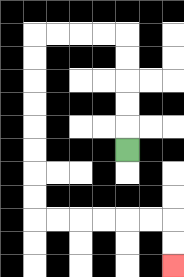{'start': '[5, 6]', 'end': '[7, 11]', 'path_directions': 'U,U,U,U,U,L,L,L,L,D,D,D,D,D,D,D,D,R,R,R,R,R,R,D,D', 'path_coordinates': '[[5, 6], [5, 5], [5, 4], [5, 3], [5, 2], [5, 1], [4, 1], [3, 1], [2, 1], [1, 1], [1, 2], [1, 3], [1, 4], [1, 5], [1, 6], [1, 7], [1, 8], [1, 9], [2, 9], [3, 9], [4, 9], [5, 9], [6, 9], [7, 9], [7, 10], [7, 11]]'}